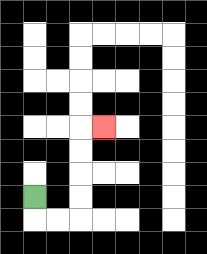{'start': '[1, 8]', 'end': '[4, 5]', 'path_directions': 'D,R,R,U,U,U,U,R', 'path_coordinates': '[[1, 8], [1, 9], [2, 9], [3, 9], [3, 8], [3, 7], [3, 6], [3, 5], [4, 5]]'}